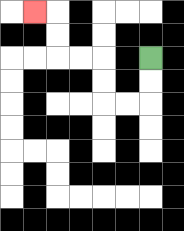{'start': '[6, 2]', 'end': '[1, 0]', 'path_directions': 'D,D,L,L,U,U,L,L,U,U,L', 'path_coordinates': '[[6, 2], [6, 3], [6, 4], [5, 4], [4, 4], [4, 3], [4, 2], [3, 2], [2, 2], [2, 1], [2, 0], [1, 0]]'}